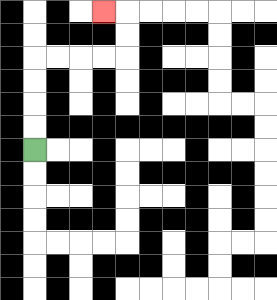{'start': '[1, 6]', 'end': '[4, 0]', 'path_directions': 'U,U,U,U,R,R,R,R,U,U,L', 'path_coordinates': '[[1, 6], [1, 5], [1, 4], [1, 3], [1, 2], [2, 2], [3, 2], [4, 2], [5, 2], [5, 1], [5, 0], [4, 0]]'}